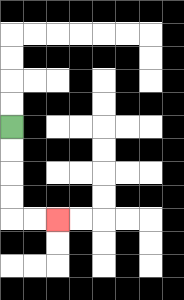{'start': '[0, 5]', 'end': '[2, 9]', 'path_directions': 'D,D,D,D,R,R', 'path_coordinates': '[[0, 5], [0, 6], [0, 7], [0, 8], [0, 9], [1, 9], [2, 9]]'}